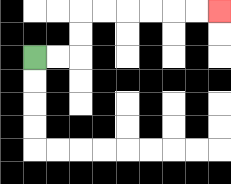{'start': '[1, 2]', 'end': '[9, 0]', 'path_directions': 'R,R,U,U,R,R,R,R,R,R', 'path_coordinates': '[[1, 2], [2, 2], [3, 2], [3, 1], [3, 0], [4, 0], [5, 0], [6, 0], [7, 0], [8, 0], [9, 0]]'}